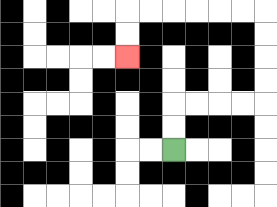{'start': '[7, 6]', 'end': '[5, 2]', 'path_directions': 'U,U,R,R,R,R,U,U,U,U,L,L,L,L,L,L,D,D', 'path_coordinates': '[[7, 6], [7, 5], [7, 4], [8, 4], [9, 4], [10, 4], [11, 4], [11, 3], [11, 2], [11, 1], [11, 0], [10, 0], [9, 0], [8, 0], [7, 0], [6, 0], [5, 0], [5, 1], [5, 2]]'}